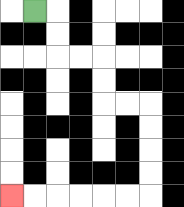{'start': '[1, 0]', 'end': '[0, 8]', 'path_directions': 'R,D,D,R,R,D,D,R,R,D,D,D,D,L,L,L,L,L,L', 'path_coordinates': '[[1, 0], [2, 0], [2, 1], [2, 2], [3, 2], [4, 2], [4, 3], [4, 4], [5, 4], [6, 4], [6, 5], [6, 6], [6, 7], [6, 8], [5, 8], [4, 8], [3, 8], [2, 8], [1, 8], [0, 8]]'}